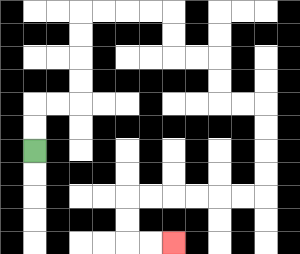{'start': '[1, 6]', 'end': '[7, 10]', 'path_directions': 'U,U,R,R,U,U,U,U,R,R,R,R,D,D,R,R,D,D,R,R,D,D,D,D,L,L,L,L,L,L,D,D,R,R', 'path_coordinates': '[[1, 6], [1, 5], [1, 4], [2, 4], [3, 4], [3, 3], [3, 2], [3, 1], [3, 0], [4, 0], [5, 0], [6, 0], [7, 0], [7, 1], [7, 2], [8, 2], [9, 2], [9, 3], [9, 4], [10, 4], [11, 4], [11, 5], [11, 6], [11, 7], [11, 8], [10, 8], [9, 8], [8, 8], [7, 8], [6, 8], [5, 8], [5, 9], [5, 10], [6, 10], [7, 10]]'}